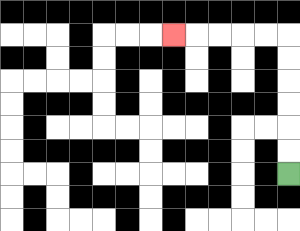{'start': '[12, 7]', 'end': '[7, 1]', 'path_directions': 'U,U,U,U,U,U,L,L,L,L,L', 'path_coordinates': '[[12, 7], [12, 6], [12, 5], [12, 4], [12, 3], [12, 2], [12, 1], [11, 1], [10, 1], [9, 1], [8, 1], [7, 1]]'}